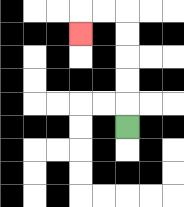{'start': '[5, 5]', 'end': '[3, 1]', 'path_directions': 'U,U,U,U,U,L,L,D', 'path_coordinates': '[[5, 5], [5, 4], [5, 3], [5, 2], [5, 1], [5, 0], [4, 0], [3, 0], [3, 1]]'}